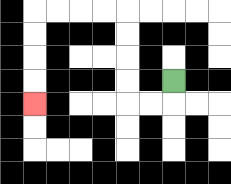{'start': '[7, 3]', 'end': '[1, 4]', 'path_directions': 'D,L,L,U,U,U,U,L,L,L,L,D,D,D,D', 'path_coordinates': '[[7, 3], [7, 4], [6, 4], [5, 4], [5, 3], [5, 2], [5, 1], [5, 0], [4, 0], [3, 0], [2, 0], [1, 0], [1, 1], [1, 2], [1, 3], [1, 4]]'}